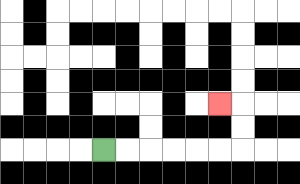{'start': '[4, 6]', 'end': '[9, 4]', 'path_directions': 'R,R,R,R,R,R,U,U,L', 'path_coordinates': '[[4, 6], [5, 6], [6, 6], [7, 6], [8, 6], [9, 6], [10, 6], [10, 5], [10, 4], [9, 4]]'}